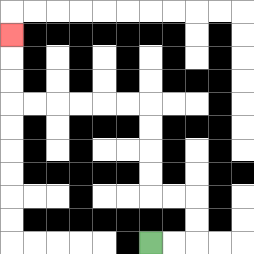{'start': '[6, 10]', 'end': '[0, 1]', 'path_directions': 'R,R,U,U,L,L,U,U,U,U,L,L,L,L,L,L,U,U,U', 'path_coordinates': '[[6, 10], [7, 10], [8, 10], [8, 9], [8, 8], [7, 8], [6, 8], [6, 7], [6, 6], [6, 5], [6, 4], [5, 4], [4, 4], [3, 4], [2, 4], [1, 4], [0, 4], [0, 3], [0, 2], [0, 1]]'}